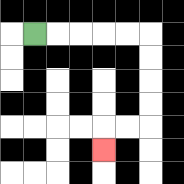{'start': '[1, 1]', 'end': '[4, 6]', 'path_directions': 'R,R,R,R,R,D,D,D,D,L,L,D', 'path_coordinates': '[[1, 1], [2, 1], [3, 1], [4, 1], [5, 1], [6, 1], [6, 2], [6, 3], [6, 4], [6, 5], [5, 5], [4, 5], [4, 6]]'}